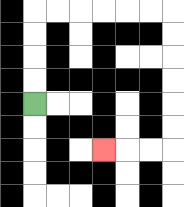{'start': '[1, 4]', 'end': '[4, 6]', 'path_directions': 'U,U,U,U,R,R,R,R,R,R,D,D,D,D,D,D,L,L,L', 'path_coordinates': '[[1, 4], [1, 3], [1, 2], [1, 1], [1, 0], [2, 0], [3, 0], [4, 0], [5, 0], [6, 0], [7, 0], [7, 1], [7, 2], [7, 3], [7, 4], [7, 5], [7, 6], [6, 6], [5, 6], [4, 6]]'}